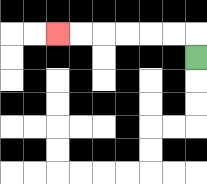{'start': '[8, 2]', 'end': '[2, 1]', 'path_directions': 'U,L,L,L,L,L,L', 'path_coordinates': '[[8, 2], [8, 1], [7, 1], [6, 1], [5, 1], [4, 1], [3, 1], [2, 1]]'}